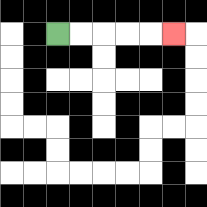{'start': '[2, 1]', 'end': '[7, 1]', 'path_directions': 'R,R,R,R,R', 'path_coordinates': '[[2, 1], [3, 1], [4, 1], [5, 1], [6, 1], [7, 1]]'}